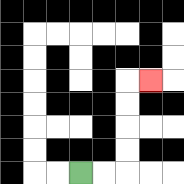{'start': '[3, 7]', 'end': '[6, 3]', 'path_directions': 'R,R,U,U,U,U,R', 'path_coordinates': '[[3, 7], [4, 7], [5, 7], [5, 6], [5, 5], [5, 4], [5, 3], [6, 3]]'}